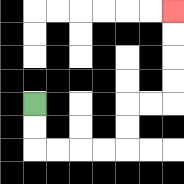{'start': '[1, 4]', 'end': '[7, 0]', 'path_directions': 'D,D,R,R,R,R,U,U,R,R,U,U,U,U', 'path_coordinates': '[[1, 4], [1, 5], [1, 6], [2, 6], [3, 6], [4, 6], [5, 6], [5, 5], [5, 4], [6, 4], [7, 4], [7, 3], [7, 2], [7, 1], [7, 0]]'}